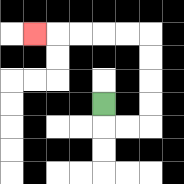{'start': '[4, 4]', 'end': '[1, 1]', 'path_directions': 'D,R,R,U,U,U,U,L,L,L,L,L', 'path_coordinates': '[[4, 4], [4, 5], [5, 5], [6, 5], [6, 4], [6, 3], [6, 2], [6, 1], [5, 1], [4, 1], [3, 1], [2, 1], [1, 1]]'}